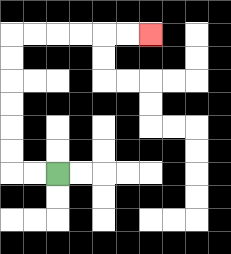{'start': '[2, 7]', 'end': '[6, 1]', 'path_directions': 'L,L,U,U,U,U,U,U,R,R,R,R,R,R', 'path_coordinates': '[[2, 7], [1, 7], [0, 7], [0, 6], [0, 5], [0, 4], [0, 3], [0, 2], [0, 1], [1, 1], [2, 1], [3, 1], [4, 1], [5, 1], [6, 1]]'}